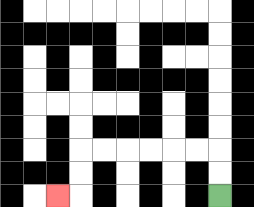{'start': '[9, 8]', 'end': '[2, 8]', 'path_directions': 'U,U,L,L,L,L,L,L,D,D,L', 'path_coordinates': '[[9, 8], [9, 7], [9, 6], [8, 6], [7, 6], [6, 6], [5, 6], [4, 6], [3, 6], [3, 7], [3, 8], [2, 8]]'}